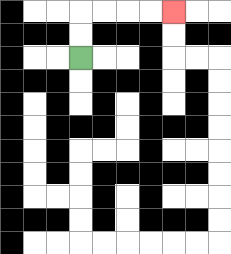{'start': '[3, 2]', 'end': '[7, 0]', 'path_directions': 'U,U,R,R,R,R', 'path_coordinates': '[[3, 2], [3, 1], [3, 0], [4, 0], [5, 0], [6, 0], [7, 0]]'}